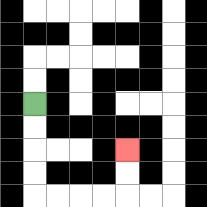{'start': '[1, 4]', 'end': '[5, 6]', 'path_directions': 'D,D,D,D,R,R,R,R,U,U', 'path_coordinates': '[[1, 4], [1, 5], [1, 6], [1, 7], [1, 8], [2, 8], [3, 8], [4, 8], [5, 8], [5, 7], [5, 6]]'}